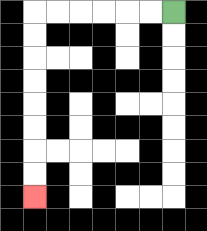{'start': '[7, 0]', 'end': '[1, 8]', 'path_directions': 'L,L,L,L,L,L,D,D,D,D,D,D,D,D', 'path_coordinates': '[[7, 0], [6, 0], [5, 0], [4, 0], [3, 0], [2, 0], [1, 0], [1, 1], [1, 2], [1, 3], [1, 4], [1, 5], [1, 6], [1, 7], [1, 8]]'}